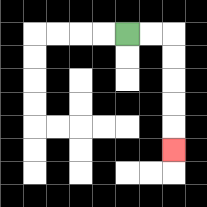{'start': '[5, 1]', 'end': '[7, 6]', 'path_directions': 'R,R,D,D,D,D,D', 'path_coordinates': '[[5, 1], [6, 1], [7, 1], [7, 2], [7, 3], [7, 4], [7, 5], [7, 6]]'}